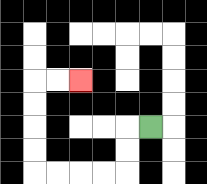{'start': '[6, 5]', 'end': '[3, 3]', 'path_directions': 'L,D,D,L,L,L,L,U,U,U,U,R,R', 'path_coordinates': '[[6, 5], [5, 5], [5, 6], [5, 7], [4, 7], [3, 7], [2, 7], [1, 7], [1, 6], [1, 5], [1, 4], [1, 3], [2, 3], [3, 3]]'}